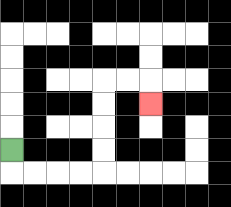{'start': '[0, 6]', 'end': '[6, 4]', 'path_directions': 'D,R,R,R,R,U,U,U,U,R,R,D', 'path_coordinates': '[[0, 6], [0, 7], [1, 7], [2, 7], [3, 7], [4, 7], [4, 6], [4, 5], [4, 4], [4, 3], [5, 3], [6, 3], [6, 4]]'}